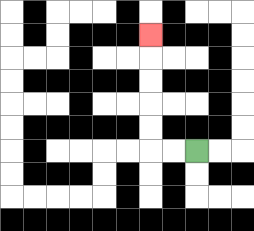{'start': '[8, 6]', 'end': '[6, 1]', 'path_directions': 'L,L,U,U,U,U,U', 'path_coordinates': '[[8, 6], [7, 6], [6, 6], [6, 5], [6, 4], [6, 3], [6, 2], [6, 1]]'}